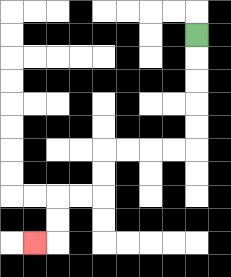{'start': '[8, 1]', 'end': '[1, 10]', 'path_directions': 'D,D,D,D,D,L,L,L,L,D,D,L,L,D,D,L', 'path_coordinates': '[[8, 1], [8, 2], [8, 3], [8, 4], [8, 5], [8, 6], [7, 6], [6, 6], [5, 6], [4, 6], [4, 7], [4, 8], [3, 8], [2, 8], [2, 9], [2, 10], [1, 10]]'}